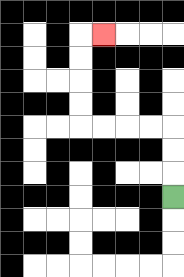{'start': '[7, 8]', 'end': '[4, 1]', 'path_directions': 'U,U,U,L,L,L,L,U,U,U,U,R', 'path_coordinates': '[[7, 8], [7, 7], [7, 6], [7, 5], [6, 5], [5, 5], [4, 5], [3, 5], [3, 4], [3, 3], [3, 2], [3, 1], [4, 1]]'}